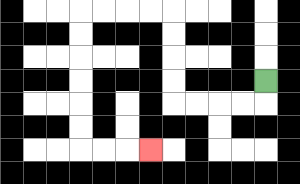{'start': '[11, 3]', 'end': '[6, 6]', 'path_directions': 'D,L,L,L,L,U,U,U,U,L,L,L,L,D,D,D,D,D,D,R,R,R', 'path_coordinates': '[[11, 3], [11, 4], [10, 4], [9, 4], [8, 4], [7, 4], [7, 3], [7, 2], [7, 1], [7, 0], [6, 0], [5, 0], [4, 0], [3, 0], [3, 1], [3, 2], [3, 3], [3, 4], [3, 5], [3, 6], [4, 6], [5, 6], [6, 6]]'}